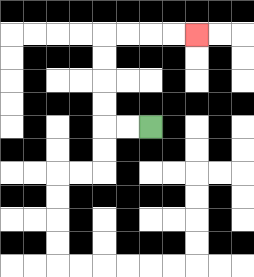{'start': '[6, 5]', 'end': '[8, 1]', 'path_directions': 'L,L,U,U,U,U,R,R,R,R', 'path_coordinates': '[[6, 5], [5, 5], [4, 5], [4, 4], [4, 3], [4, 2], [4, 1], [5, 1], [6, 1], [7, 1], [8, 1]]'}